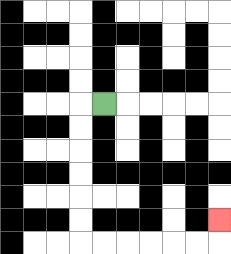{'start': '[4, 4]', 'end': '[9, 9]', 'path_directions': 'L,D,D,D,D,D,D,R,R,R,R,R,R,U', 'path_coordinates': '[[4, 4], [3, 4], [3, 5], [3, 6], [3, 7], [3, 8], [3, 9], [3, 10], [4, 10], [5, 10], [6, 10], [7, 10], [8, 10], [9, 10], [9, 9]]'}